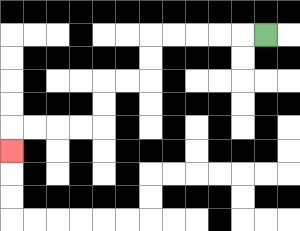{'start': '[11, 1]', 'end': '[0, 6]', 'path_directions': 'L,L,L,L,L,D,D,L,L,D,D,L,L,L,L,D', 'path_coordinates': '[[11, 1], [10, 1], [9, 1], [8, 1], [7, 1], [6, 1], [6, 2], [6, 3], [5, 3], [4, 3], [4, 4], [4, 5], [3, 5], [2, 5], [1, 5], [0, 5], [0, 6]]'}